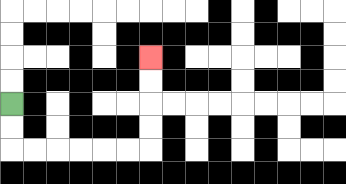{'start': '[0, 4]', 'end': '[6, 2]', 'path_directions': 'D,D,R,R,R,R,R,R,U,U,U,U', 'path_coordinates': '[[0, 4], [0, 5], [0, 6], [1, 6], [2, 6], [3, 6], [4, 6], [5, 6], [6, 6], [6, 5], [6, 4], [6, 3], [6, 2]]'}